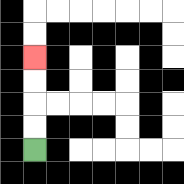{'start': '[1, 6]', 'end': '[1, 2]', 'path_directions': 'U,U,U,U', 'path_coordinates': '[[1, 6], [1, 5], [1, 4], [1, 3], [1, 2]]'}